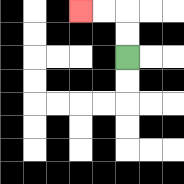{'start': '[5, 2]', 'end': '[3, 0]', 'path_directions': 'U,U,L,L', 'path_coordinates': '[[5, 2], [5, 1], [5, 0], [4, 0], [3, 0]]'}